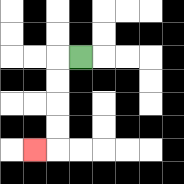{'start': '[3, 2]', 'end': '[1, 6]', 'path_directions': 'L,D,D,D,D,L', 'path_coordinates': '[[3, 2], [2, 2], [2, 3], [2, 4], [2, 5], [2, 6], [1, 6]]'}